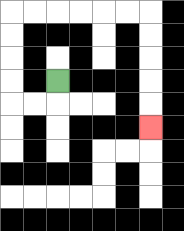{'start': '[2, 3]', 'end': '[6, 5]', 'path_directions': 'D,L,L,U,U,U,U,R,R,R,R,R,R,D,D,D,D,D', 'path_coordinates': '[[2, 3], [2, 4], [1, 4], [0, 4], [0, 3], [0, 2], [0, 1], [0, 0], [1, 0], [2, 0], [3, 0], [4, 0], [5, 0], [6, 0], [6, 1], [6, 2], [6, 3], [6, 4], [6, 5]]'}